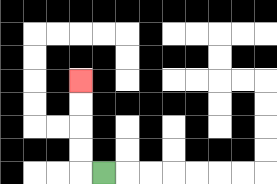{'start': '[4, 7]', 'end': '[3, 3]', 'path_directions': 'L,U,U,U,U', 'path_coordinates': '[[4, 7], [3, 7], [3, 6], [3, 5], [3, 4], [3, 3]]'}